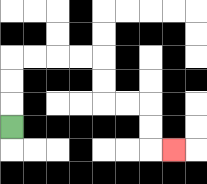{'start': '[0, 5]', 'end': '[7, 6]', 'path_directions': 'U,U,U,R,R,R,R,D,D,R,R,D,D,R', 'path_coordinates': '[[0, 5], [0, 4], [0, 3], [0, 2], [1, 2], [2, 2], [3, 2], [4, 2], [4, 3], [4, 4], [5, 4], [6, 4], [6, 5], [6, 6], [7, 6]]'}